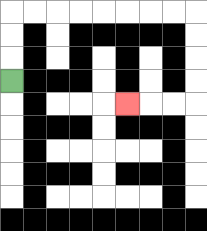{'start': '[0, 3]', 'end': '[5, 4]', 'path_directions': 'U,U,U,R,R,R,R,R,R,R,R,D,D,D,D,L,L,L', 'path_coordinates': '[[0, 3], [0, 2], [0, 1], [0, 0], [1, 0], [2, 0], [3, 0], [4, 0], [5, 0], [6, 0], [7, 0], [8, 0], [8, 1], [8, 2], [8, 3], [8, 4], [7, 4], [6, 4], [5, 4]]'}